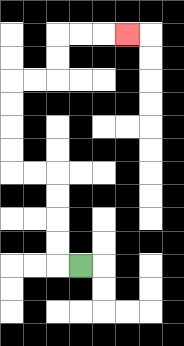{'start': '[3, 11]', 'end': '[5, 1]', 'path_directions': 'L,U,U,U,U,L,L,U,U,U,U,R,R,U,U,R,R,R', 'path_coordinates': '[[3, 11], [2, 11], [2, 10], [2, 9], [2, 8], [2, 7], [1, 7], [0, 7], [0, 6], [0, 5], [0, 4], [0, 3], [1, 3], [2, 3], [2, 2], [2, 1], [3, 1], [4, 1], [5, 1]]'}